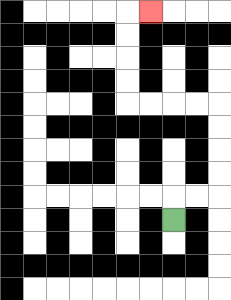{'start': '[7, 9]', 'end': '[6, 0]', 'path_directions': 'U,R,R,U,U,U,U,L,L,L,L,U,U,U,U,R', 'path_coordinates': '[[7, 9], [7, 8], [8, 8], [9, 8], [9, 7], [9, 6], [9, 5], [9, 4], [8, 4], [7, 4], [6, 4], [5, 4], [5, 3], [5, 2], [5, 1], [5, 0], [6, 0]]'}